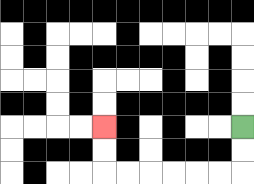{'start': '[10, 5]', 'end': '[4, 5]', 'path_directions': 'D,D,L,L,L,L,L,L,U,U', 'path_coordinates': '[[10, 5], [10, 6], [10, 7], [9, 7], [8, 7], [7, 7], [6, 7], [5, 7], [4, 7], [4, 6], [4, 5]]'}